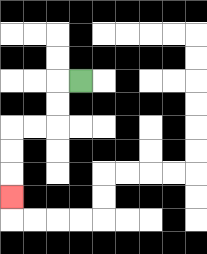{'start': '[3, 3]', 'end': '[0, 8]', 'path_directions': 'L,D,D,L,L,D,D,D', 'path_coordinates': '[[3, 3], [2, 3], [2, 4], [2, 5], [1, 5], [0, 5], [0, 6], [0, 7], [0, 8]]'}